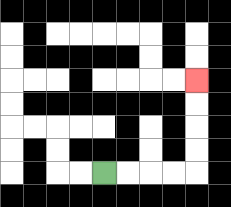{'start': '[4, 7]', 'end': '[8, 3]', 'path_directions': 'R,R,R,R,U,U,U,U', 'path_coordinates': '[[4, 7], [5, 7], [6, 7], [7, 7], [8, 7], [8, 6], [8, 5], [8, 4], [8, 3]]'}